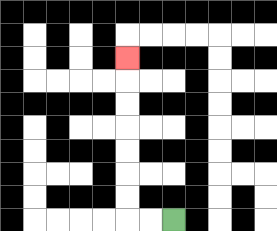{'start': '[7, 9]', 'end': '[5, 2]', 'path_directions': 'L,L,U,U,U,U,U,U,U', 'path_coordinates': '[[7, 9], [6, 9], [5, 9], [5, 8], [5, 7], [5, 6], [5, 5], [5, 4], [5, 3], [5, 2]]'}